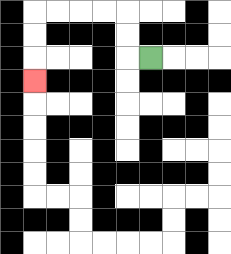{'start': '[6, 2]', 'end': '[1, 3]', 'path_directions': 'L,U,U,L,L,L,L,D,D,D', 'path_coordinates': '[[6, 2], [5, 2], [5, 1], [5, 0], [4, 0], [3, 0], [2, 0], [1, 0], [1, 1], [1, 2], [1, 3]]'}